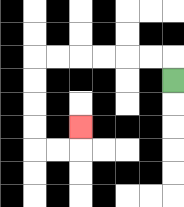{'start': '[7, 3]', 'end': '[3, 5]', 'path_directions': 'U,L,L,L,L,L,L,D,D,D,D,R,R,U', 'path_coordinates': '[[7, 3], [7, 2], [6, 2], [5, 2], [4, 2], [3, 2], [2, 2], [1, 2], [1, 3], [1, 4], [1, 5], [1, 6], [2, 6], [3, 6], [3, 5]]'}